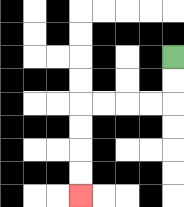{'start': '[7, 2]', 'end': '[3, 8]', 'path_directions': 'D,D,L,L,L,L,D,D,D,D', 'path_coordinates': '[[7, 2], [7, 3], [7, 4], [6, 4], [5, 4], [4, 4], [3, 4], [3, 5], [3, 6], [3, 7], [3, 8]]'}